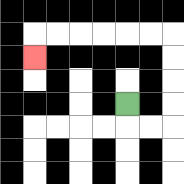{'start': '[5, 4]', 'end': '[1, 2]', 'path_directions': 'D,R,R,U,U,U,U,L,L,L,L,L,L,D', 'path_coordinates': '[[5, 4], [5, 5], [6, 5], [7, 5], [7, 4], [7, 3], [7, 2], [7, 1], [6, 1], [5, 1], [4, 1], [3, 1], [2, 1], [1, 1], [1, 2]]'}